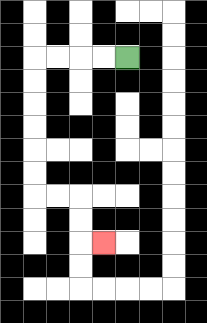{'start': '[5, 2]', 'end': '[4, 10]', 'path_directions': 'L,L,L,L,D,D,D,D,D,D,R,R,D,D,R', 'path_coordinates': '[[5, 2], [4, 2], [3, 2], [2, 2], [1, 2], [1, 3], [1, 4], [1, 5], [1, 6], [1, 7], [1, 8], [2, 8], [3, 8], [3, 9], [3, 10], [4, 10]]'}